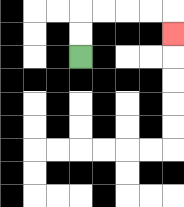{'start': '[3, 2]', 'end': '[7, 1]', 'path_directions': 'U,U,R,R,R,R,D', 'path_coordinates': '[[3, 2], [3, 1], [3, 0], [4, 0], [5, 0], [6, 0], [7, 0], [7, 1]]'}